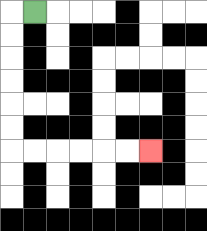{'start': '[1, 0]', 'end': '[6, 6]', 'path_directions': 'L,D,D,D,D,D,D,R,R,R,R,R,R', 'path_coordinates': '[[1, 0], [0, 0], [0, 1], [0, 2], [0, 3], [0, 4], [0, 5], [0, 6], [1, 6], [2, 6], [3, 6], [4, 6], [5, 6], [6, 6]]'}